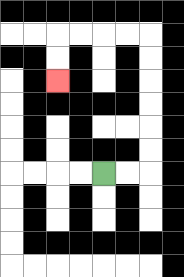{'start': '[4, 7]', 'end': '[2, 3]', 'path_directions': 'R,R,U,U,U,U,U,U,L,L,L,L,D,D', 'path_coordinates': '[[4, 7], [5, 7], [6, 7], [6, 6], [6, 5], [6, 4], [6, 3], [6, 2], [6, 1], [5, 1], [4, 1], [3, 1], [2, 1], [2, 2], [2, 3]]'}